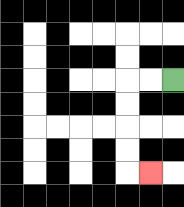{'start': '[7, 3]', 'end': '[6, 7]', 'path_directions': 'L,L,D,D,D,D,R', 'path_coordinates': '[[7, 3], [6, 3], [5, 3], [5, 4], [5, 5], [5, 6], [5, 7], [6, 7]]'}